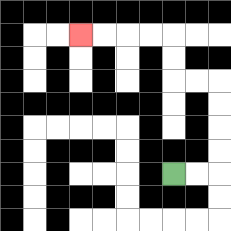{'start': '[7, 7]', 'end': '[3, 1]', 'path_directions': 'R,R,U,U,U,U,L,L,U,U,L,L,L,L', 'path_coordinates': '[[7, 7], [8, 7], [9, 7], [9, 6], [9, 5], [9, 4], [9, 3], [8, 3], [7, 3], [7, 2], [7, 1], [6, 1], [5, 1], [4, 1], [3, 1]]'}